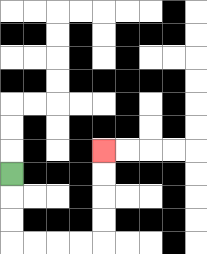{'start': '[0, 7]', 'end': '[4, 6]', 'path_directions': 'D,D,D,R,R,R,R,U,U,U,U', 'path_coordinates': '[[0, 7], [0, 8], [0, 9], [0, 10], [1, 10], [2, 10], [3, 10], [4, 10], [4, 9], [4, 8], [4, 7], [4, 6]]'}